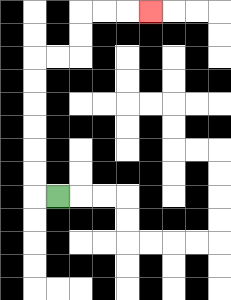{'start': '[2, 8]', 'end': '[6, 0]', 'path_directions': 'L,U,U,U,U,U,U,R,R,U,U,R,R,R', 'path_coordinates': '[[2, 8], [1, 8], [1, 7], [1, 6], [1, 5], [1, 4], [1, 3], [1, 2], [2, 2], [3, 2], [3, 1], [3, 0], [4, 0], [5, 0], [6, 0]]'}